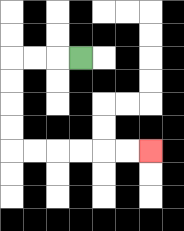{'start': '[3, 2]', 'end': '[6, 6]', 'path_directions': 'L,L,L,D,D,D,D,R,R,R,R,R,R', 'path_coordinates': '[[3, 2], [2, 2], [1, 2], [0, 2], [0, 3], [0, 4], [0, 5], [0, 6], [1, 6], [2, 6], [3, 6], [4, 6], [5, 6], [6, 6]]'}